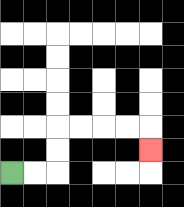{'start': '[0, 7]', 'end': '[6, 6]', 'path_directions': 'R,R,U,U,R,R,R,R,D', 'path_coordinates': '[[0, 7], [1, 7], [2, 7], [2, 6], [2, 5], [3, 5], [4, 5], [5, 5], [6, 5], [6, 6]]'}